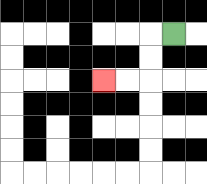{'start': '[7, 1]', 'end': '[4, 3]', 'path_directions': 'L,D,D,L,L', 'path_coordinates': '[[7, 1], [6, 1], [6, 2], [6, 3], [5, 3], [4, 3]]'}